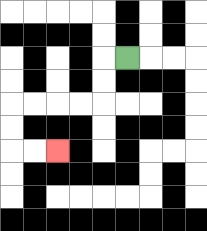{'start': '[5, 2]', 'end': '[2, 6]', 'path_directions': 'L,D,D,L,L,L,L,D,D,R,R', 'path_coordinates': '[[5, 2], [4, 2], [4, 3], [4, 4], [3, 4], [2, 4], [1, 4], [0, 4], [0, 5], [0, 6], [1, 6], [2, 6]]'}